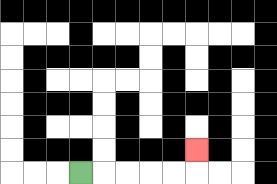{'start': '[3, 7]', 'end': '[8, 6]', 'path_directions': 'R,R,R,R,R,U', 'path_coordinates': '[[3, 7], [4, 7], [5, 7], [6, 7], [7, 7], [8, 7], [8, 6]]'}